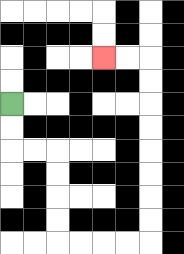{'start': '[0, 4]', 'end': '[4, 2]', 'path_directions': 'D,D,R,R,D,D,D,D,R,R,R,R,U,U,U,U,U,U,U,U,L,L', 'path_coordinates': '[[0, 4], [0, 5], [0, 6], [1, 6], [2, 6], [2, 7], [2, 8], [2, 9], [2, 10], [3, 10], [4, 10], [5, 10], [6, 10], [6, 9], [6, 8], [6, 7], [6, 6], [6, 5], [6, 4], [6, 3], [6, 2], [5, 2], [4, 2]]'}